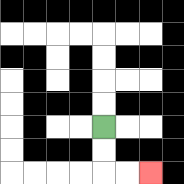{'start': '[4, 5]', 'end': '[6, 7]', 'path_directions': 'D,D,R,R', 'path_coordinates': '[[4, 5], [4, 6], [4, 7], [5, 7], [6, 7]]'}